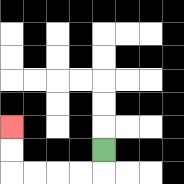{'start': '[4, 6]', 'end': '[0, 5]', 'path_directions': 'D,L,L,L,L,U,U', 'path_coordinates': '[[4, 6], [4, 7], [3, 7], [2, 7], [1, 7], [0, 7], [0, 6], [0, 5]]'}